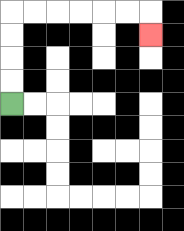{'start': '[0, 4]', 'end': '[6, 1]', 'path_directions': 'U,U,U,U,R,R,R,R,R,R,D', 'path_coordinates': '[[0, 4], [0, 3], [0, 2], [0, 1], [0, 0], [1, 0], [2, 0], [3, 0], [4, 0], [5, 0], [6, 0], [6, 1]]'}